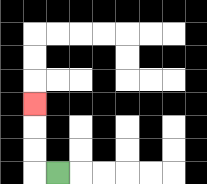{'start': '[2, 7]', 'end': '[1, 4]', 'path_directions': 'L,U,U,U', 'path_coordinates': '[[2, 7], [1, 7], [1, 6], [1, 5], [1, 4]]'}